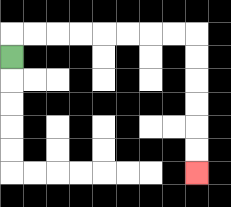{'start': '[0, 2]', 'end': '[8, 7]', 'path_directions': 'U,R,R,R,R,R,R,R,R,D,D,D,D,D,D', 'path_coordinates': '[[0, 2], [0, 1], [1, 1], [2, 1], [3, 1], [4, 1], [5, 1], [6, 1], [7, 1], [8, 1], [8, 2], [8, 3], [8, 4], [8, 5], [8, 6], [8, 7]]'}